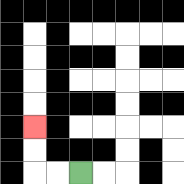{'start': '[3, 7]', 'end': '[1, 5]', 'path_directions': 'L,L,U,U', 'path_coordinates': '[[3, 7], [2, 7], [1, 7], [1, 6], [1, 5]]'}